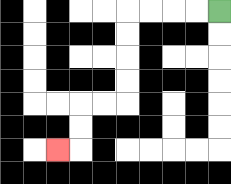{'start': '[9, 0]', 'end': '[2, 6]', 'path_directions': 'L,L,L,L,D,D,D,D,L,L,D,D,L', 'path_coordinates': '[[9, 0], [8, 0], [7, 0], [6, 0], [5, 0], [5, 1], [5, 2], [5, 3], [5, 4], [4, 4], [3, 4], [3, 5], [3, 6], [2, 6]]'}